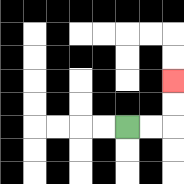{'start': '[5, 5]', 'end': '[7, 3]', 'path_directions': 'R,R,U,U', 'path_coordinates': '[[5, 5], [6, 5], [7, 5], [7, 4], [7, 3]]'}